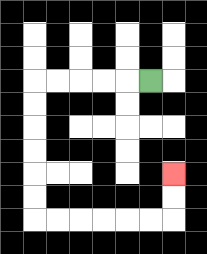{'start': '[6, 3]', 'end': '[7, 7]', 'path_directions': 'L,L,L,L,L,D,D,D,D,D,D,R,R,R,R,R,R,U,U', 'path_coordinates': '[[6, 3], [5, 3], [4, 3], [3, 3], [2, 3], [1, 3], [1, 4], [1, 5], [1, 6], [1, 7], [1, 8], [1, 9], [2, 9], [3, 9], [4, 9], [5, 9], [6, 9], [7, 9], [7, 8], [7, 7]]'}